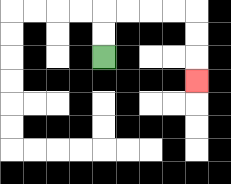{'start': '[4, 2]', 'end': '[8, 3]', 'path_directions': 'U,U,R,R,R,R,D,D,D', 'path_coordinates': '[[4, 2], [4, 1], [4, 0], [5, 0], [6, 0], [7, 0], [8, 0], [8, 1], [8, 2], [8, 3]]'}